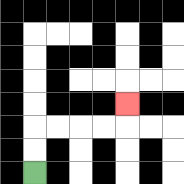{'start': '[1, 7]', 'end': '[5, 4]', 'path_directions': 'U,U,R,R,R,R,U', 'path_coordinates': '[[1, 7], [1, 6], [1, 5], [2, 5], [3, 5], [4, 5], [5, 5], [5, 4]]'}